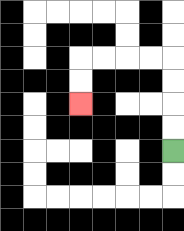{'start': '[7, 6]', 'end': '[3, 4]', 'path_directions': 'U,U,U,U,L,L,L,L,D,D', 'path_coordinates': '[[7, 6], [7, 5], [7, 4], [7, 3], [7, 2], [6, 2], [5, 2], [4, 2], [3, 2], [3, 3], [3, 4]]'}